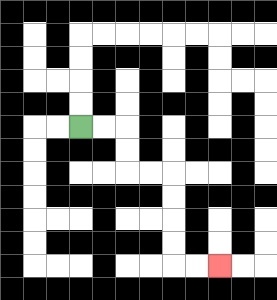{'start': '[3, 5]', 'end': '[9, 11]', 'path_directions': 'R,R,D,D,R,R,D,D,D,D,R,R', 'path_coordinates': '[[3, 5], [4, 5], [5, 5], [5, 6], [5, 7], [6, 7], [7, 7], [7, 8], [7, 9], [7, 10], [7, 11], [8, 11], [9, 11]]'}